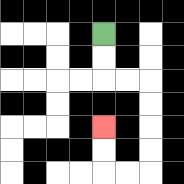{'start': '[4, 1]', 'end': '[4, 5]', 'path_directions': 'D,D,R,R,D,D,D,D,L,L,U,U', 'path_coordinates': '[[4, 1], [4, 2], [4, 3], [5, 3], [6, 3], [6, 4], [6, 5], [6, 6], [6, 7], [5, 7], [4, 7], [4, 6], [4, 5]]'}